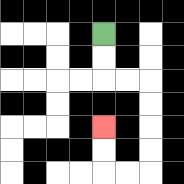{'start': '[4, 1]', 'end': '[4, 5]', 'path_directions': 'D,D,R,R,D,D,D,D,L,L,U,U', 'path_coordinates': '[[4, 1], [4, 2], [4, 3], [5, 3], [6, 3], [6, 4], [6, 5], [6, 6], [6, 7], [5, 7], [4, 7], [4, 6], [4, 5]]'}